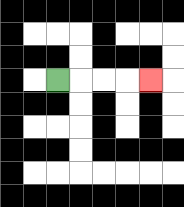{'start': '[2, 3]', 'end': '[6, 3]', 'path_directions': 'R,R,R,R', 'path_coordinates': '[[2, 3], [3, 3], [4, 3], [5, 3], [6, 3]]'}